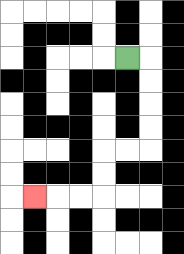{'start': '[5, 2]', 'end': '[1, 8]', 'path_directions': 'R,D,D,D,D,L,L,D,D,L,L,L', 'path_coordinates': '[[5, 2], [6, 2], [6, 3], [6, 4], [6, 5], [6, 6], [5, 6], [4, 6], [4, 7], [4, 8], [3, 8], [2, 8], [1, 8]]'}